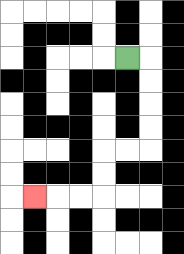{'start': '[5, 2]', 'end': '[1, 8]', 'path_directions': 'R,D,D,D,D,L,L,D,D,L,L,L', 'path_coordinates': '[[5, 2], [6, 2], [6, 3], [6, 4], [6, 5], [6, 6], [5, 6], [4, 6], [4, 7], [4, 8], [3, 8], [2, 8], [1, 8]]'}